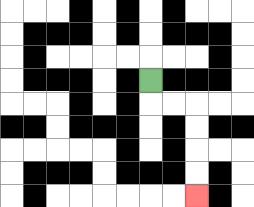{'start': '[6, 3]', 'end': '[8, 8]', 'path_directions': 'D,R,R,D,D,D,D', 'path_coordinates': '[[6, 3], [6, 4], [7, 4], [8, 4], [8, 5], [8, 6], [8, 7], [8, 8]]'}